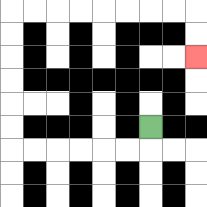{'start': '[6, 5]', 'end': '[8, 2]', 'path_directions': 'D,L,L,L,L,L,L,U,U,U,U,U,U,R,R,R,R,R,R,R,R,D,D', 'path_coordinates': '[[6, 5], [6, 6], [5, 6], [4, 6], [3, 6], [2, 6], [1, 6], [0, 6], [0, 5], [0, 4], [0, 3], [0, 2], [0, 1], [0, 0], [1, 0], [2, 0], [3, 0], [4, 0], [5, 0], [6, 0], [7, 0], [8, 0], [8, 1], [8, 2]]'}